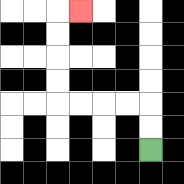{'start': '[6, 6]', 'end': '[3, 0]', 'path_directions': 'U,U,L,L,L,L,U,U,U,U,R', 'path_coordinates': '[[6, 6], [6, 5], [6, 4], [5, 4], [4, 4], [3, 4], [2, 4], [2, 3], [2, 2], [2, 1], [2, 0], [3, 0]]'}